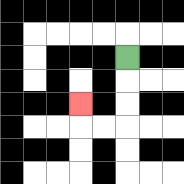{'start': '[5, 2]', 'end': '[3, 4]', 'path_directions': 'D,D,D,L,L,U', 'path_coordinates': '[[5, 2], [5, 3], [5, 4], [5, 5], [4, 5], [3, 5], [3, 4]]'}